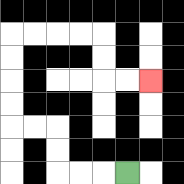{'start': '[5, 7]', 'end': '[6, 3]', 'path_directions': 'L,L,L,U,U,L,L,U,U,U,U,R,R,R,R,D,D,R,R', 'path_coordinates': '[[5, 7], [4, 7], [3, 7], [2, 7], [2, 6], [2, 5], [1, 5], [0, 5], [0, 4], [0, 3], [0, 2], [0, 1], [1, 1], [2, 1], [3, 1], [4, 1], [4, 2], [4, 3], [5, 3], [6, 3]]'}